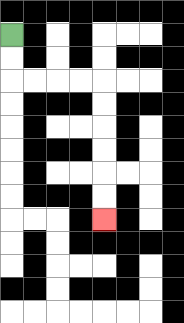{'start': '[0, 1]', 'end': '[4, 9]', 'path_directions': 'D,D,R,R,R,R,D,D,D,D,D,D', 'path_coordinates': '[[0, 1], [0, 2], [0, 3], [1, 3], [2, 3], [3, 3], [4, 3], [4, 4], [4, 5], [4, 6], [4, 7], [4, 8], [4, 9]]'}